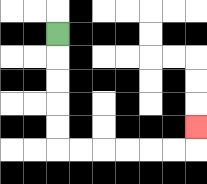{'start': '[2, 1]', 'end': '[8, 5]', 'path_directions': 'D,D,D,D,D,R,R,R,R,R,R,U', 'path_coordinates': '[[2, 1], [2, 2], [2, 3], [2, 4], [2, 5], [2, 6], [3, 6], [4, 6], [5, 6], [6, 6], [7, 6], [8, 6], [8, 5]]'}